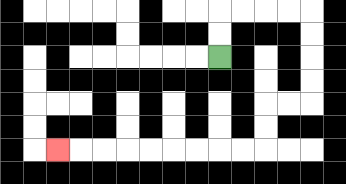{'start': '[9, 2]', 'end': '[2, 6]', 'path_directions': 'U,U,R,R,R,R,D,D,D,D,L,L,D,D,L,L,L,L,L,L,L,L,L', 'path_coordinates': '[[9, 2], [9, 1], [9, 0], [10, 0], [11, 0], [12, 0], [13, 0], [13, 1], [13, 2], [13, 3], [13, 4], [12, 4], [11, 4], [11, 5], [11, 6], [10, 6], [9, 6], [8, 6], [7, 6], [6, 6], [5, 6], [4, 6], [3, 6], [2, 6]]'}